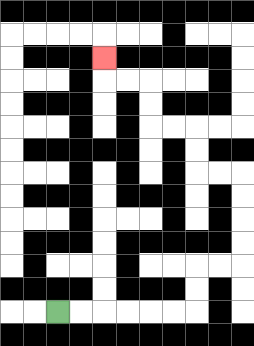{'start': '[2, 13]', 'end': '[4, 2]', 'path_directions': 'R,R,R,R,R,R,U,U,R,R,U,U,U,U,L,L,U,U,L,L,U,U,L,L,U', 'path_coordinates': '[[2, 13], [3, 13], [4, 13], [5, 13], [6, 13], [7, 13], [8, 13], [8, 12], [8, 11], [9, 11], [10, 11], [10, 10], [10, 9], [10, 8], [10, 7], [9, 7], [8, 7], [8, 6], [8, 5], [7, 5], [6, 5], [6, 4], [6, 3], [5, 3], [4, 3], [4, 2]]'}